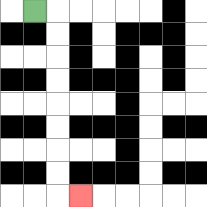{'start': '[1, 0]', 'end': '[3, 8]', 'path_directions': 'R,D,D,D,D,D,D,D,D,R', 'path_coordinates': '[[1, 0], [2, 0], [2, 1], [2, 2], [2, 3], [2, 4], [2, 5], [2, 6], [2, 7], [2, 8], [3, 8]]'}